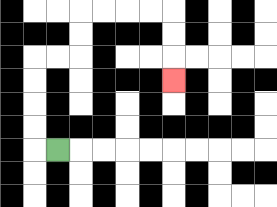{'start': '[2, 6]', 'end': '[7, 3]', 'path_directions': 'L,U,U,U,U,R,R,U,U,R,R,R,R,D,D,D', 'path_coordinates': '[[2, 6], [1, 6], [1, 5], [1, 4], [1, 3], [1, 2], [2, 2], [3, 2], [3, 1], [3, 0], [4, 0], [5, 0], [6, 0], [7, 0], [7, 1], [7, 2], [7, 3]]'}